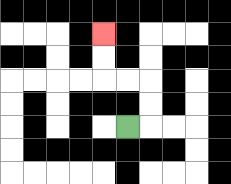{'start': '[5, 5]', 'end': '[4, 1]', 'path_directions': 'R,U,U,L,L,U,U', 'path_coordinates': '[[5, 5], [6, 5], [6, 4], [6, 3], [5, 3], [4, 3], [4, 2], [4, 1]]'}